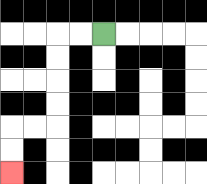{'start': '[4, 1]', 'end': '[0, 7]', 'path_directions': 'L,L,D,D,D,D,L,L,D,D', 'path_coordinates': '[[4, 1], [3, 1], [2, 1], [2, 2], [2, 3], [2, 4], [2, 5], [1, 5], [0, 5], [0, 6], [0, 7]]'}